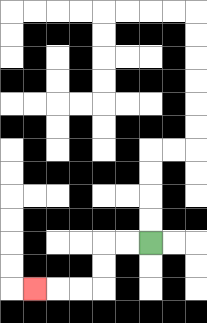{'start': '[6, 10]', 'end': '[1, 12]', 'path_directions': 'L,L,D,D,L,L,L', 'path_coordinates': '[[6, 10], [5, 10], [4, 10], [4, 11], [4, 12], [3, 12], [2, 12], [1, 12]]'}